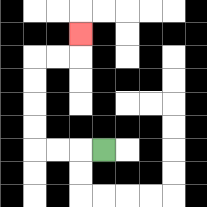{'start': '[4, 6]', 'end': '[3, 1]', 'path_directions': 'L,L,L,U,U,U,U,R,R,U', 'path_coordinates': '[[4, 6], [3, 6], [2, 6], [1, 6], [1, 5], [1, 4], [1, 3], [1, 2], [2, 2], [3, 2], [3, 1]]'}